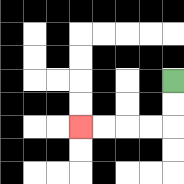{'start': '[7, 3]', 'end': '[3, 5]', 'path_directions': 'D,D,L,L,L,L', 'path_coordinates': '[[7, 3], [7, 4], [7, 5], [6, 5], [5, 5], [4, 5], [3, 5]]'}